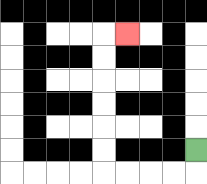{'start': '[8, 6]', 'end': '[5, 1]', 'path_directions': 'D,L,L,L,L,U,U,U,U,U,U,R', 'path_coordinates': '[[8, 6], [8, 7], [7, 7], [6, 7], [5, 7], [4, 7], [4, 6], [4, 5], [4, 4], [4, 3], [4, 2], [4, 1], [5, 1]]'}